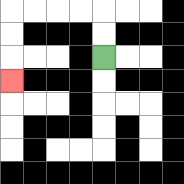{'start': '[4, 2]', 'end': '[0, 3]', 'path_directions': 'U,U,L,L,L,L,D,D,D', 'path_coordinates': '[[4, 2], [4, 1], [4, 0], [3, 0], [2, 0], [1, 0], [0, 0], [0, 1], [0, 2], [0, 3]]'}